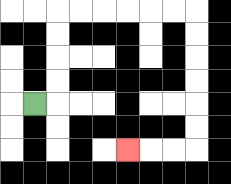{'start': '[1, 4]', 'end': '[5, 6]', 'path_directions': 'R,U,U,U,U,R,R,R,R,R,R,D,D,D,D,D,D,L,L,L', 'path_coordinates': '[[1, 4], [2, 4], [2, 3], [2, 2], [2, 1], [2, 0], [3, 0], [4, 0], [5, 0], [6, 0], [7, 0], [8, 0], [8, 1], [8, 2], [8, 3], [8, 4], [8, 5], [8, 6], [7, 6], [6, 6], [5, 6]]'}